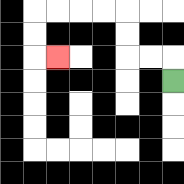{'start': '[7, 3]', 'end': '[2, 2]', 'path_directions': 'U,L,L,U,U,L,L,L,L,D,D,R', 'path_coordinates': '[[7, 3], [7, 2], [6, 2], [5, 2], [5, 1], [5, 0], [4, 0], [3, 0], [2, 0], [1, 0], [1, 1], [1, 2], [2, 2]]'}